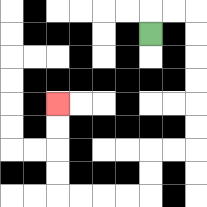{'start': '[6, 1]', 'end': '[2, 4]', 'path_directions': 'U,R,R,D,D,D,D,D,D,L,L,D,D,L,L,L,L,U,U,U,U', 'path_coordinates': '[[6, 1], [6, 0], [7, 0], [8, 0], [8, 1], [8, 2], [8, 3], [8, 4], [8, 5], [8, 6], [7, 6], [6, 6], [6, 7], [6, 8], [5, 8], [4, 8], [3, 8], [2, 8], [2, 7], [2, 6], [2, 5], [2, 4]]'}